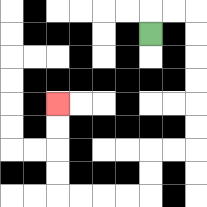{'start': '[6, 1]', 'end': '[2, 4]', 'path_directions': 'U,R,R,D,D,D,D,D,D,L,L,D,D,L,L,L,L,U,U,U,U', 'path_coordinates': '[[6, 1], [6, 0], [7, 0], [8, 0], [8, 1], [8, 2], [8, 3], [8, 4], [8, 5], [8, 6], [7, 6], [6, 6], [6, 7], [6, 8], [5, 8], [4, 8], [3, 8], [2, 8], [2, 7], [2, 6], [2, 5], [2, 4]]'}